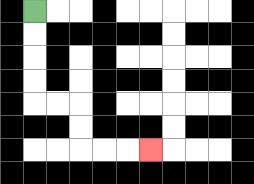{'start': '[1, 0]', 'end': '[6, 6]', 'path_directions': 'D,D,D,D,R,R,D,D,R,R,R', 'path_coordinates': '[[1, 0], [1, 1], [1, 2], [1, 3], [1, 4], [2, 4], [3, 4], [3, 5], [3, 6], [4, 6], [5, 6], [6, 6]]'}